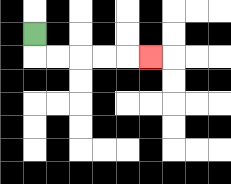{'start': '[1, 1]', 'end': '[6, 2]', 'path_directions': 'D,R,R,R,R,R', 'path_coordinates': '[[1, 1], [1, 2], [2, 2], [3, 2], [4, 2], [5, 2], [6, 2]]'}